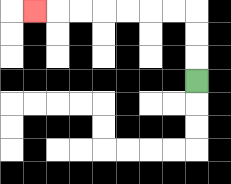{'start': '[8, 3]', 'end': '[1, 0]', 'path_directions': 'U,U,U,L,L,L,L,L,L,L', 'path_coordinates': '[[8, 3], [8, 2], [8, 1], [8, 0], [7, 0], [6, 0], [5, 0], [4, 0], [3, 0], [2, 0], [1, 0]]'}